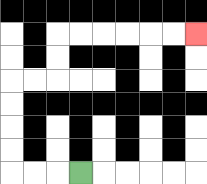{'start': '[3, 7]', 'end': '[8, 1]', 'path_directions': 'L,L,L,U,U,U,U,R,R,U,U,R,R,R,R,R,R', 'path_coordinates': '[[3, 7], [2, 7], [1, 7], [0, 7], [0, 6], [0, 5], [0, 4], [0, 3], [1, 3], [2, 3], [2, 2], [2, 1], [3, 1], [4, 1], [5, 1], [6, 1], [7, 1], [8, 1]]'}